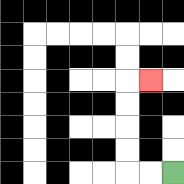{'start': '[7, 7]', 'end': '[6, 3]', 'path_directions': 'L,L,U,U,U,U,R', 'path_coordinates': '[[7, 7], [6, 7], [5, 7], [5, 6], [5, 5], [5, 4], [5, 3], [6, 3]]'}